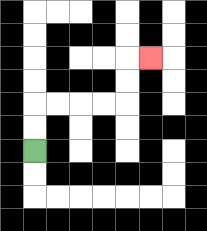{'start': '[1, 6]', 'end': '[6, 2]', 'path_directions': 'U,U,R,R,R,R,U,U,R', 'path_coordinates': '[[1, 6], [1, 5], [1, 4], [2, 4], [3, 4], [4, 4], [5, 4], [5, 3], [5, 2], [6, 2]]'}